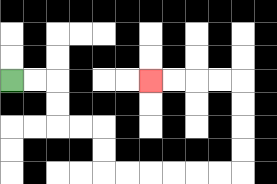{'start': '[0, 3]', 'end': '[6, 3]', 'path_directions': 'R,R,D,D,R,R,D,D,R,R,R,R,R,R,U,U,U,U,L,L,L,L', 'path_coordinates': '[[0, 3], [1, 3], [2, 3], [2, 4], [2, 5], [3, 5], [4, 5], [4, 6], [4, 7], [5, 7], [6, 7], [7, 7], [8, 7], [9, 7], [10, 7], [10, 6], [10, 5], [10, 4], [10, 3], [9, 3], [8, 3], [7, 3], [6, 3]]'}